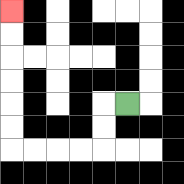{'start': '[5, 4]', 'end': '[0, 0]', 'path_directions': 'L,D,D,L,L,L,L,U,U,U,U,U,U', 'path_coordinates': '[[5, 4], [4, 4], [4, 5], [4, 6], [3, 6], [2, 6], [1, 6], [0, 6], [0, 5], [0, 4], [0, 3], [0, 2], [0, 1], [0, 0]]'}